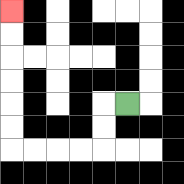{'start': '[5, 4]', 'end': '[0, 0]', 'path_directions': 'L,D,D,L,L,L,L,U,U,U,U,U,U', 'path_coordinates': '[[5, 4], [4, 4], [4, 5], [4, 6], [3, 6], [2, 6], [1, 6], [0, 6], [0, 5], [0, 4], [0, 3], [0, 2], [0, 1], [0, 0]]'}